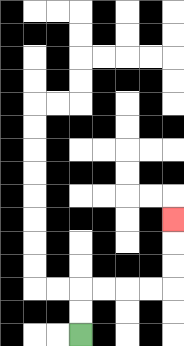{'start': '[3, 14]', 'end': '[7, 9]', 'path_directions': 'U,U,R,R,R,R,U,U,U', 'path_coordinates': '[[3, 14], [3, 13], [3, 12], [4, 12], [5, 12], [6, 12], [7, 12], [7, 11], [7, 10], [7, 9]]'}